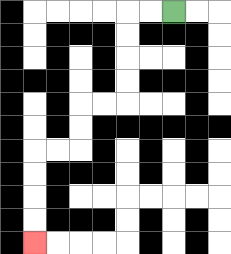{'start': '[7, 0]', 'end': '[1, 10]', 'path_directions': 'L,L,D,D,D,D,L,L,D,D,L,L,D,D,D,D', 'path_coordinates': '[[7, 0], [6, 0], [5, 0], [5, 1], [5, 2], [5, 3], [5, 4], [4, 4], [3, 4], [3, 5], [3, 6], [2, 6], [1, 6], [1, 7], [1, 8], [1, 9], [1, 10]]'}